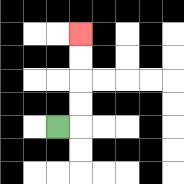{'start': '[2, 5]', 'end': '[3, 1]', 'path_directions': 'R,U,U,U,U', 'path_coordinates': '[[2, 5], [3, 5], [3, 4], [3, 3], [3, 2], [3, 1]]'}